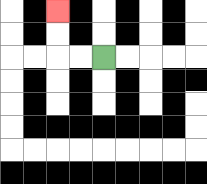{'start': '[4, 2]', 'end': '[2, 0]', 'path_directions': 'L,L,U,U', 'path_coordinates': '[[4, 2], [3, 2], [2, 2], [2, 1], [2, 0]]'}